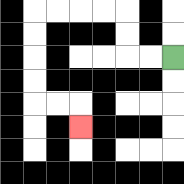{'start': '[7, 2]', 'end': '[3, 5]', 'path_directions': 'L,L,U,U,L,L,L,L,D,D,D,D,R,R,D', 'path_coordinates': '[[7, 2], [6, 2], [5, 2], [5, 1], [5, 0], [4, 0], [3, 0], [2, 0], [1, 0], [1, 1], [1, 2], [1, 3], [1, 4], [2, 4], [3, 4], [3, 5]]'}